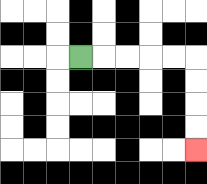{'start': '[3, 2]', 'end': '[8, 6]', 'path_directions': 'R,R,R,R,R,D,D,D,D', 'path_coordinates': '[[3, 2], [4, 2], [5, 2], [6, 2], [7, 2], [8, 2], [8, 3], [8, 4], [8, 5], [8, 6]]'}